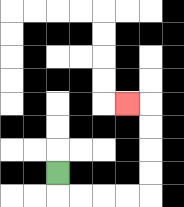{'start': '[2, 7]', 'end': '[5, 4]', 'path_directions': 'D,R,R,R,R,U,U,U,U,L', 'path_coordinates': '[[2, 7], [2, 8], [3, 8], [4, 8], [5, 8], [6, 8], [6, 7], [6, 6], [6, 5], [6, 4], [5, 4]]'}